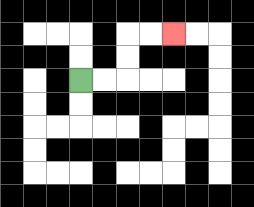{'start': '[3, 3]', 'end': '[7, 1]', 'path_directions': 'R,R,U,U,R,R', 'path_coordinates': '[[3, 3], [4, 3], [5, 3], [5, 2], [5, 1], [6, 1], [7, 1]]'}